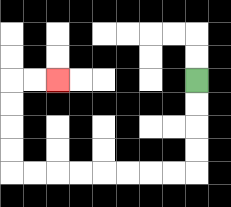{'start': '[8, 3]', 'end': '[2, 3]', 'path_directions': 'D,D,D,D,L,L,L,L,L,L,L,L,U,U,U,U,R,R', 'path_coordinates': '[[8, 3], [8, 4], [8, 5], [8, 6], [8, 7], [7, 7], [6, 7], [5, 7], [4, 7], [3, 7], [2, 7], [1, 7], [0, 7], [0, 6], [0, 5], [0, 4], [0, 3], [1, 3], [2, 3]]'}